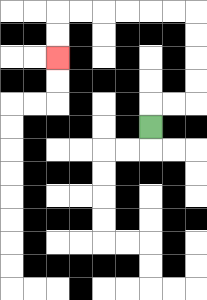{'start': '[6, 5]', 'end': '[2, 2]', 'path_directions': 'U,R,R,U,U,U,U,L,L,L,L,L,L,D,D', 'path_coordinates': '[[6, 5], [6, 4], [7, 4], [8, 4], [8, 3], [8, 2], [8, 1], [8, 0], [7, 0], [6, 0], [5, 0], [4, 0], [3, 0], [2, 0], [2, 1], [2, 2]]'}